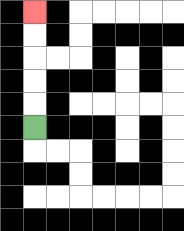{'start': '[1, 5]', 'end': '[1, 0]', 'path_directions': 'U,U,U,U,U', 'path_coordinates': '[[1, 5], [1, 4], [1, 3], [1, 2], [1, 1], [1, 0]]'}